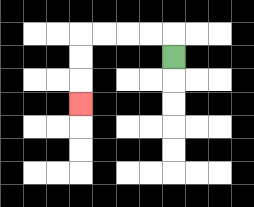{'start': '[7, 2]', 'end': '[3, 4]', 'path_directions': 'U,L,L,L,L,D,D,D', 'path_coordinates': '[[7, 2], [7, 1], [6, 1], [5, 1], [4, 1], [3, 1], [3, 2], [3, 3], [3, 4]]'}